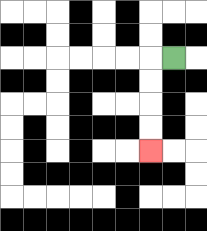{'start': '[7, 2]', 'end': '[6, 6]', 'path_directions': 'L,D,D,D,D', 'path_coordinates': '[[7, 2], [6, 2], [6, 3], [6, 4], [6, 5], [6, 6]]'}